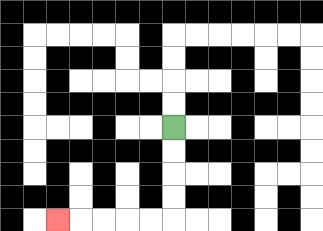{'start': '[7, 5]', 'end': '[2, 9]', 'path_directions': 'D,D,D,D,L,L,L,L,L', 'path_coordinates': '[[7, 5], [7, 6], [7, 7], [7, 8], [7, 9], [6, 9], [5, 9], [4, 9], [3, 9], [2, 9]]'}